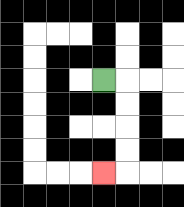{'start': '[4, 3]', 'end': '[4, 7]', 'path_directions': 'R,D,D,D,D,L', 'path_coordinates': '[[4, 3], [5, 3], [5, 4], [5, 5], [5, 6], [5, 7], [4, 7]]'}